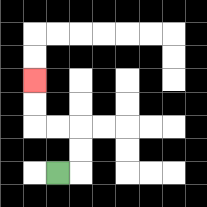{'start': '[2, 7]', 'end': '[1, 3]', 'path_directions': 'R,U,U,L,L,U,U', 'path_coordinates': '[[2, 7], [3, 7], [3, 6], [3, 5], [2, 5], [1, 5], [1, 4], [1, 3]]'}